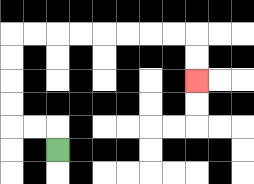{'start': '[2, 6]', 'end': '[8, 3]', 'path_directions': 'U,L,L,U,U,U,U,R,R,R,R,R,R,R,R,D,D', 'path_coordinates': '[[2, 6], [2, 5], [1, 5], [0, 5], [0, 4], [0, 3], [0, 2], [0, 1], [1, 1], [2, 1], [3, 1], [4, 1], [5, 1], [6, 1], [7, 1], [8, 1], [8, 2], [8, 3]]'}